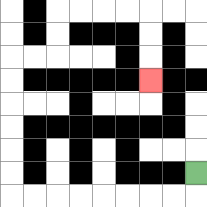{'start': '[8, 7]', 'end': '[6, 3]', 'path_directions': 'D,L,L,L,L,L,L,L,L,U,U,U,U,U,U,R,R,U,U,R,R,R,R,D,D,D', 'path_coordinates': '[[8, 7], [8, 8], [7, 8], [6, 8], [5, 8], [4, 8], [3, 8], [2, 8], [1, 8], [0, 8], [0, 7], [0, 6], [0, 5], [0, 4], [0, 3], [0, 2], [1, 2], [2, 2], [2, 1], [2, 0], [3, 0], [4, 0], [5, 0], [6, 0], [6, 1], [6, 2], [6, 3]]'}